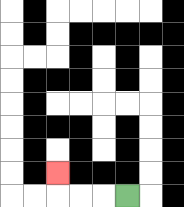{'start': '[5, 8]', 'end': '[2, 7]', 'path_directions': 'L,L,L,U', 'path_coordinates': '[[5, 8], [4, 8], [3, 8], [2, 8], [2, 7]]'}